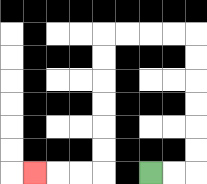{'start': '[6, 7]', 'end': '[1, 7]', 'path_directions': 'R,R,U,U,U,U,U,U,L,L,L,L,D,D,D,D,D,D,L,L,L', 'path_coordinates': '[[6, 7], [7, 7], [8, 7], [8, 6], [8, 5], [8, 4], [8, 3], [8, 2], [8, 1], [7, 1], [6, 1], [5, 1], [4, 1], [4, 2], [4, 3], [4, 4], [4, 5], [4, 6], [4, 7], [3, 7], [2, 7], [1, 7]]'}